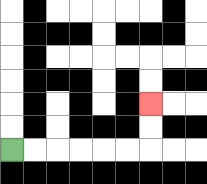{'start': '[0, 6]', 'end': '[6, 4]', 'path_directions': 'R,R,R,R,R,R,U,U', 'path_coordinates': '[[0, 6], [1, 6], [2, 6], [3, 6], [4, 6], [5, 6], [6, 6], [6, 5], [6, 4]]'}